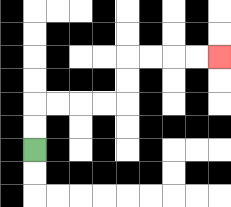{'start': '[1, 6]', 'end': '[9, 2]', 'path_directions': 'U,U,R,R,R,R,U,U,R,R,R,R', 'path_coordinates': '[[1, 6], [1, 5], [1, 4], [2, 4], [3, 4], [4, 4], [5, 4], [5, 3], [5, 2], [6, 2], [7, 2], [8, 2], [9, 2]]'}